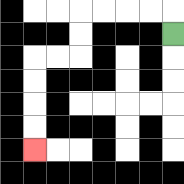{'start': '[7, 1]', 'end': '[1, 6]', 'path_directions': 'U,L,L,L,L,D,D,L,L,D,D,D,D', 'path_coordinates': '[[7, 1], [7, 0], [6, 0], [5, 0], [4, 0], [3, 0], [3, 1], [3, 2], [2, 2], [1, 2], [1, 3], [1, 4], [1, 5], [1, 6]]'}